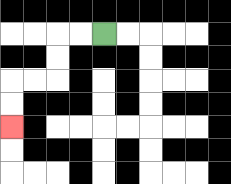{'start': '[4, 1]', 'end': '[0, 5]', 'path_directions': 'L,L,D,D,L,L,D,D', 'path_coordinates': '[[4, 1], [3, 1], [2, 1], [2, 2], [2, 3], [1, 3], [0, 3], [0, 4], [0, 5]]'}